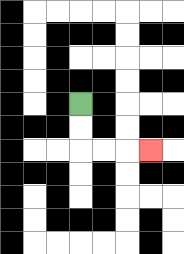{'start': '[3, 4]', 'end': '[6, 6]', 'path_directions': 'D,D,R,R,R', 'path_coordinates': '[[3, 4], [3, 5], [3, 6], [4, 6], [5, 6], [6, 6]]'}